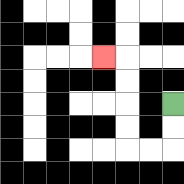{'start': '[7, 4]', 'end': '[4, 2]', 'path_directions': 'D,D,L,L,U,U,U,U,L', 'path_coordinates': '[[7, 4], [7, 5], [7, 6], [6, 6], [5, 6], [5, 5], [5, 4], [5, 3], [5, 2], [4, 2]]'}